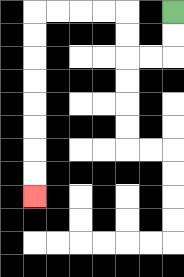{'start': '[7, 0]', 'end': '[1, 8]', 'path_directions': 'D,D,L,L,U,U,L,L,L,L,D,D,D,D,D,D,D,D', 'path_coordinates': '[[7, 0], [7, 1], [7, 2], [6, 2], [5, 2], [5, 1], [5, 0], [4, 0], [3, 0], [2, 0], [1, 0], [1, 1], [1, 2], [1, 3], [1, 4], [1, 5], [1, 6], [1, 7], [1, 8]]'}